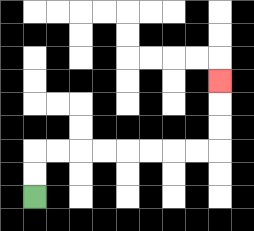{'start': '[1, 8]', 'end': '[9, 3]', 'path_directions': 'U,U,R,R,R,R,R,R,R,R,U,U,U', 'path_coordinates': '[[1, 8], [1, 7], [1, 6], [2, 6], [3, 6], [4, 6], [5, 6], [6, 6], [7, 6], [8, 6], [9, 6], [9, 5], [9, 4], [9, 3]]'}